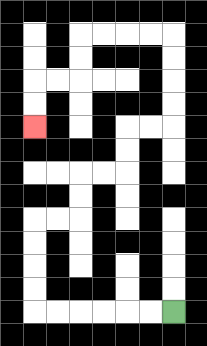{'start': '[7, 13]', 'end': '[1, 5]', 'path_directions': 'L,L,L,L,L,L,U,U,U,U,R,R,U,U,R,R,U,U,R,R,U,U,U,U,L,L,L,L,D,D,L,L,D,D', 'path_coordinates': '[[7, 13], [6, 13], [5, 13], [4, 13], [3, 13], [2, 13], [1, 13], [1, 12], [1, 11], [1, 10], [1, 9], [2, 9], [3, 9], [3, 8], [3, 7], [4, 7], [5, 7], [5, 6], [5, 5], [6, 5], [7, 5], [7, 4], [7, 3], [7, 2], [7, 1], [6, 1], [5, 1], [4, 1], [3, 1], [3, 2], [3, 3], [2, 3], [1, 3], [1, 4], [1, 5]]'}